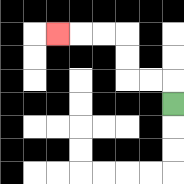{'start': '[7, 4]', 'end': '[2, 1]', 'path_directions': 'U,L,L,U,U,L,L,L', 'path_coordinates': '[[7, 4], [7, 3], [6, 3], [5, 3], [5, 2], [5, 1], [4, 1], [3, 1], [2, 1]]'}